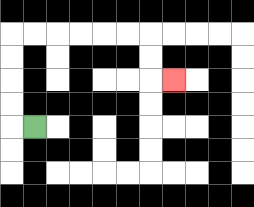{'start': '[1, 5]', 'end': '[7, 3]', 'path_directions': 'L,U,U,U,U,R,R,R,R,R,R,D,D,R', 'path_coordinates': '[[1, 5], [0, 5], [0, 4], [0, 3], [0, 2], [0, 1], [1, 1], [2, 1], [3, 1], [4, 1], [5, 1], [6, 1], [6, 2], [6, 3], [7, 3]]'}